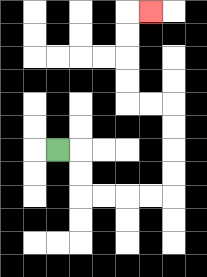{'start': '[2, 6]', 'end': '[6, 0]', 'path_directions': 'R,D,D,R,R,R,R,U,U,U,U,L,L,U,U,U,U,R', 'path_coordinates': '[[2, 6], [3, 6], [3, 7], [3, 8], [4, 8], [5, 8], [6, 8], [7, 8], [7, 7], [7, 6], [7, 5], [7, 4], [6, 4], [5, 4], [5, 3], [5, 2], [5, 1], [5, 0], [6, 0]]'}